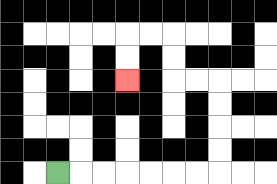{'start': '[2, 7]', 'end': '[5, 3]', 'path_directions': 'R,R,R,R,R,R,R,U,U,U,U,L,L,U,U,L,L,D,D', 'path_coordinates': '[[2, 7], [3, 7], [4, 7], [5, 7], [6, 7], [7, 7], [8, 7], [9, 7], [9, 6], [9, 5], [9, 4], [9, 3], [8, 3], [7, 3], [7, 2], [7, 1], [6, 1], [5, 1], [5, 2], [5, 3]]'}